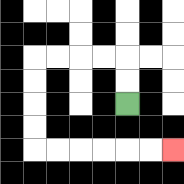{'start': '[5, 4]', 'end': '[7, 6]', 'path_directions': 'U,U,L,L,L,L,D,D,D,D,R,R,R,R,R,R', 'path_coordinates': '[[5, 4], [5, 3], [5, 2], [4, 2], [3, 2], [2, 2], [1, 2], [1, 3], [1, 4], [1, 5], [1, 6], [2, 6], [3, 6], [4, 6], [5, 6], [6, 6], [7, 6]]'}